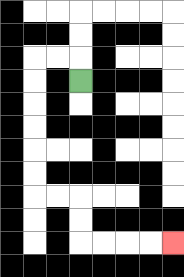{'start': '[3, 3]', 'end': '[7, 10]', 'path_directions': 'U,L,L,D,D,D,D,D,D,R,R,D,D,R,R,R,R', 'path_coordinates': '[[3, 3], [3, 2], [2, 2], [1, 2], [1, 3], [1, 4], [1, 5], [1, 6], [1, 7], [1, 8], [2, 8], [3, 8], [3, 9], [3, 10], [4, 10], [5, 10], [6, 10], [7, 10]]'}